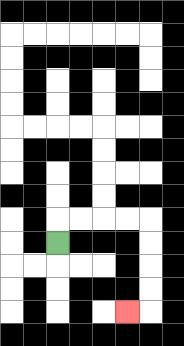{'start': '[2, 10]', 'end': '[5, 13]', 'path_directions': 'U,R,R,R,R,D,D,D,D,L', 'path_coordinates': '[[2, 10], [2, 9], [3, 9], [4, 9], [5, 9], [6, 9], [6, 10], [6, 11], [6, 12], [6, 13], [5, 13]]'}